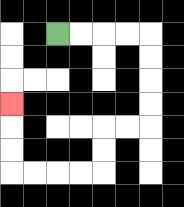{'start': '[2, 1]', 'end': '[0, 4]', 'path_directions': 'R,R,R,R,D,D,D,D,L,L,D,D,L,L,L,L,U,U,U', 'path_coordinates': '[[2, 1], [3, 1], [4, 1], [5, 1], [6, 1], [6, 2], [6, 3], [6, 4], [6, 5], [5, 5], [4, 5], [4, 6], [4, 7], [3, 7], [2, 7], [1, 7], [0, 7], [0, 6], [0, 5], [0, 4]]'}